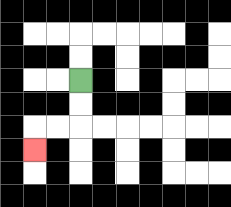{'start': '[3, 3]', 'end': '[1, 6]', 'path_directions': 'D,D,L,L,D', 'path_coordinates': '[[3, 3], [3, 4], [3, 5], [2, 5], [1, 5], [1, 6]]'}